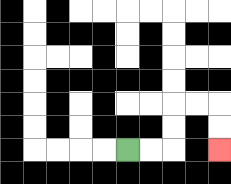{'start': '[5, 6]', 'end': '[9, 6]', 'path_directions': 'R,R,U,U,R,R,D,D', 'path_coordinates': '[[5, 6], [6, 6], [7, 6], [7, 5], [7, 4], [8, 4], [9, 4], [9, 5], [9, 6]]'}